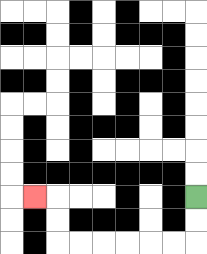{'start': '[8, 8]', 'end': '[1, 8]', 'path_directions': 'D,D,L,L,L,L,L,L,U,U,L', 'path_coordinates': '[[8, 8], [8, 9], [8, 10], [7, 10], [6, 10], [5, 10], [4, 10], [3, 10], [2, 10], [2, 9], [2, 8], [1, 8]]'}